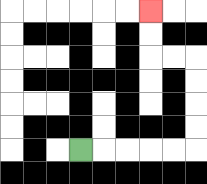{'start': '[3, 6]', 'end': '[6, 0]', 'path_directions': 'R,R,R,R,R,U,U,U,U,L,L,U,U', 'path_coordinates': '[[3, 6], [4, 6], [5, 6], [6, 6], [7, 6], [8, 6], [8, 5], [8, 4], [8, 3], [8, 2], [7, 2], [6, 2], [6, 1], [6, 0]]'}